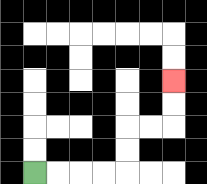{'start': '[1, 7]', 'end': '[7, 3]', 'path_directions': 'R,R,R,R,U,U,R,R,U,U', 'path_coordinates': '[[1, 7], [2, 7], [3, 7], [4, 7], [5, 7], [5, 6], [5, 5], [6, 5], [7, 5], [7, 4], [7, 3]]'}